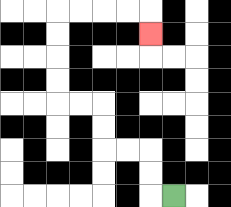{'start': '[7, 8]', 'end': '[6, 1]', 'path_directions': 'L,U,U,L,L,U,U,L,L,U,U,U,U,R,R,R,R,D', 'path_coordinates': '[[7, 8], [6, 8], [6, 7], [6, 6], [5, 6], [4, 6], [4, 5], [4, 4], [3, 4], [2, 4], [2, 3], [2, 2], [2, 1], [2, 0], [3, 0], [4, 0], [5, 0], [6, 0], [6, 1]]'}